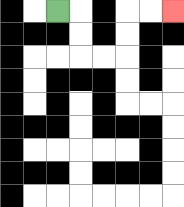{'start': '[2, 0]', 'end': '[7, 0]', 'path_directions': 'R,D,D,R,R,U,U,R,R', 'path_coordinates': '[[2, 0], [3, 0], [3, 1], [3, 2], [4, 2], [5, 2], [5, 1], [5, 0], [6, 0], [7, 0]]'}